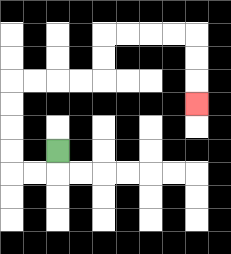{'start': '[2, 6]', 'end': '[8, 4]', 'path_directions': 'D,L,L,U,U,U,U,R,R,R,R,U,U,R,R,R,R,D,D,D', 'path_coordinates': '[[2, 6], [2, 7], [1, 7], [0, 7], [0, 6], [0, 5], [0, 4], [0, 3], [1, 3], [2, 3], [3, 3], [4, 3], [4, 2], [4, 1], [5, 1], [6, 1], [7, 1], [8, 1], [8, 2], [8, 3], [8, 4]]'}